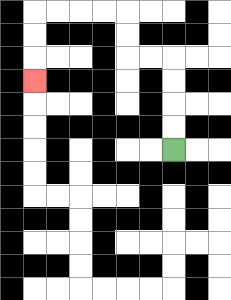{'start': '[7, 6]', 'end': '[1, 3]', 'path_directions': 'U,U,U,U,L,L,U,U,L,L,L,L,D,D,D', 'path_coordinates': '[[7, 6], [7, 5], [7, 4], [7, 3], [7, 2], [6, 2], [5, 2], [5, 1], [5, 0], [4, 0], [3, 0], [2, 0], [1, 0], [1, 1], [1, 2], [1, 3]]'}